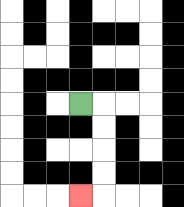{'start': '[3, 4]', 'end': '[3, 8]', 'path_directions': 'R,D,D,D,D,L', 'path_coordinates': '[[3, 4], [4, 4], [4, 5], [4, 6], [4, 7], [4, 8], [3, 8]]'}